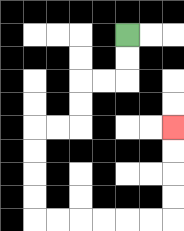{'start': '[5, 1]', 'end': '[7, 5]', 'path_directions': 'D,D,L,L,D,D,L,L,D,D,D,D,R,R,R,R,R,R,U,U,U,U', 'path_coordinates': '[[5, 1], [5, 2], [5, 3], [4, 3], [3, 3], [3, 4], [3, 5], [2, 5], [1, 5], [1, 6], [1, 7], [1, 8], [1, 9], [2, 9], [3, 9], [4, 9], [5, 9], [6, 9], [7, 9], [7, 8], [7, 7], [7, 6], [7, 5]]'}